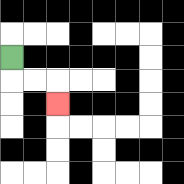{'start': '[0, 2]', 'end': '[2, 4]', 'path_directions': 'D,R,R,D', 'path_coordinates': '[[0, 2], [0, 3], [1, 3], [2, 3], [2, 4]]'}